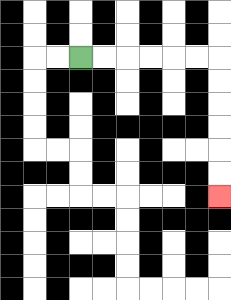{'start': '[3, 2]', 'end': '[9, 8]', 'path_directions': 'R,R,R,R,R,R,D,D,D,D,D,D', 'path_coordinates': '[[3, 2], [4, 2], [5, 2], [6, 2], [7, 2], [8, 2], [9, 2], [9, 3], [9, 4], [9, 5], [9, 6], [9, 7], [9, 8]]'}